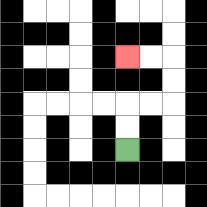{'start': '[5, 6]', 'end': '[5, 2]', 'path_directions': 'U,U,R,R,U,U,L,L', 'path_coordinates': '[[5, 6], [5, 5], [5, 4], [6, 4], [7, 4], [7, 3], [7, 2], [6, 2], [5, 2]]'}